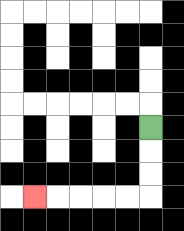{'start': '[6, 5]', 'end': '[1, 8]', 'path_directions': 'D,D,D,L,L,L,L,L', 'path_coordinates': '[[6, 5], [6, 6], [6, 7], [6, 8], [5, 8], [4, 8], [3, 8], [2, 8], [1, 8]]'}